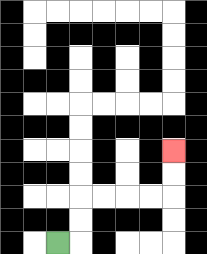{'start': '[2, 10]', 'end': '[7, 6]', 'path_directions': 'R,U,U,R,R,R,R,U,U', 'path_coordinates': '[[2, 10], [3, 10], [3, 9], [3, 8], [4, 8], [5, 8], [6, 8], [7, 8], [7, 7], [7, 6]]'}